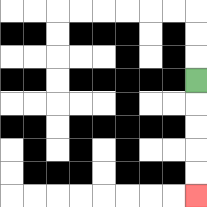{'start': '[8, 3]', 'end': '[8, 8]', 'path_directions': 'D,D,D,D,D', 'path_coordinates': '[[8, 3], [8, 4], [8, 5], [8, 6], [8, 7], [8, 8]]'}